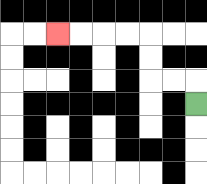{'start': '[8, 4]', 'end': '[2, 1]', 'path_directions': 'U,L,L,U,U,L,L,L,L', 'path_coordinates': '[[8, 4], [8, 3], [7, 3], [6, 3], [6, 2], [6, 1], [5, 1], [4, 1], [3, 1], [2, 1]]'}